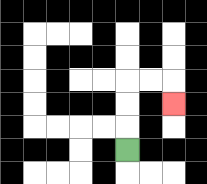{'start': '[5, 6]', 'end': '[7, 4]', 'path_directions': 'U,U,U,R,R,D', 'path_coordinates': '[[5, 6], [5, 5], [5, 4], [5, 3], [6, 3], [7, 3], [7, 4]]'}